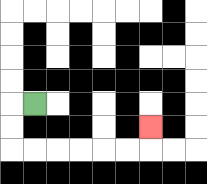{'start': '[1, 4]', 'end': '[6, 5]', 'path_directions': 'L,D,D,R,R,R,R,R,R,U', 'path_coordinates': '[[1, 4], [0, 4], [0, 5], [0, 6], [1, 6], [2, 6], [3, 6], [4, 6], [5, 6], [6, 6], [6, 5]]'}